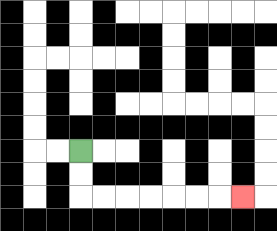{'start': '[3, 6]', 'end': '[10, 8]', 'path_directions': 'D,D,R,R,R,R,R,R,R', 'path_coordinates': '[[3, 6], [3, 7], [3, 8], [4, 8], [5, 8], [6, 8], [7, 8], [8, 8], [9, 8], [10, 8]]'}